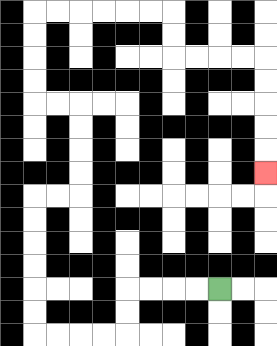{'start': '[9, 12]', 'end': '[11, 7]', 'path_directions': 'L,L,L,L,D,D,L,L,L,L,U,U,U,U,U,U,R,R,U,U,U,U,L,L,U,U,U,U,R,R,R,R,R,R,D,D,R,R,R,R,D,D,D,D,D', 'path_coordinates': '[[9, 12], [8, 12], [7, 12], [6, 12], [5, 12], [5, 13], [5, 14], [4, 14], [3, 14], [2, 14], [1, 14], [1, 13], [1, 12], [1, 11], [1, 10], [1, 9], [1, 8], [2, 8], [3, 8], [3, 7], [3, 6], [3, 5], [3, 4], [2, 4], [1, 4], [1, 3], [1, 2], [1, 1], [1, 0], [2, 0], [3, 0], [4, 0], [5, 0], [6, 0], [7, 0], [7, 1], [7, 2], [8, 2], [9, 2], [10, 2], [11, 2], [11, 3], [11, 4], [11, 5], [11, 6], [11, 7]]'}